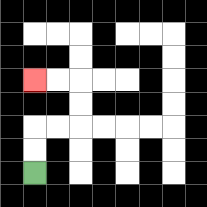{'start': '[1, 7]', 'end': '[1, 3]', 'path_directions': 'U,U,R,R,U,U,L,L', 'path_coordinates': '[[1, 7], [1, 6], [1, 5], [2, 5], [3, 5], [3, 4], [3, 3], [2, 3], [1, 3]]'}